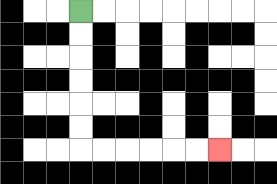{'start': '[3, 0]', 'end': '[9, 6]', 'path_directions': 'D,D,D,D,D,D,R,R,R,R,R,R', 'path_coordinates': '[[3, 0], [3, 1], [3, 2], [3, 3], [3, 4], [3, 5], [3, 6], [4, 6], [5, 6], [6, 6], [7, 6], [8, 6], [9, 6]]'}